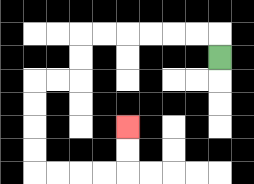{'start': '[9, 2]', 'end': '[5, 5]', 'path_directions': 'U,L,L,L,L,L,L,D,D,L,L,D,D,D,D,R,R,R,R,U,U', 'path_coordinates': '[[9, 2], [9, 1], [8, 1], [7, 1], [6, 1], [5, 1], [4, 1], [3, 1], [3, 2], [3, 3], [2, 3], [1, 3], [1, 4], [1, 5], [1, 6], [1, 7], [2, 7], [3, 7], [4, 7], [5, 7], [5, 6], [5, 5]]'}